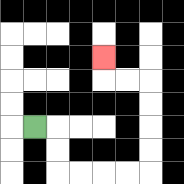{'start': '[1, 5]', 'end': '[4, 2]', 'path_directions': 'R,D,D,R,R,R,R,U,U,U,U,L,L,U', 'path_coordinates': '[[1, 5], [2, 5], [2, 6], [2, 7], [3, 7], [4, 7], [5, 7], [6, 7], [6, 6], [6, 5], [6, 4], [6, 3], [5, 3], [4, 3], [4, 2]]'}